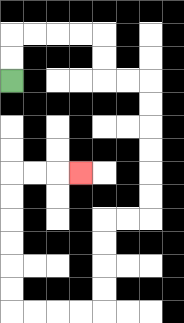{'start': '[0, 3]', 'end': '[3, 7]', 'path_directions': 'U,U,R,R,R,R,D,D,R,R,D,D,D,D,D,D,L,L,D,D,D,D,L,L,L,L,U,U,U,U,U,U,R,R,R', 'path_coordinates': '[[0, 3], [0, 2], [0, 1], [1, 1], [2, 1], [3, 1], [4, 1], [4, 2], [4, 3], [5, 3], [6, 3], [6, 4], [6, 5], [6, 6], [6, 7], [6, 8], [6, 9], [5, 9], [4, 9], [4, 10], [4, 11], [4, 12], [4, 13], [3, 13], [2, 13], [1, 13], [0, 13], [0, 12], [0, 11], [0, 10], [0, 9], [0, 8], [0, 7], [1, 7], [2, 7], [3, 7]]'}